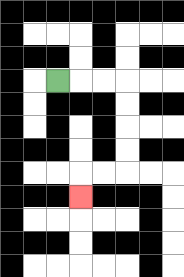{'start': '[2, 3]', 'end': '[3, 8]', 'path_directions': 'R,R,R,D,D,D,D,L,L,D', 'path_coordinates': '[[2, 3], [3, 3], [4, 3], [5, 3], [5, 4], [5, 5], [5, 6], [5, 7], [4, 7], [3, 7], [3, 8]]'}